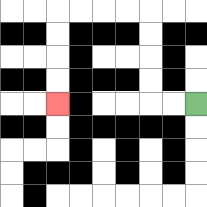{'start': '[8, 4]', 'end': '[2, 4]', 'path_directions': 'L,L,U,U,U,U,L,L,L,L,D,D,D,D', 'path_coordinates': '[[8, 4], [7, 4], [6, 4], [6, 3], [6, 2], [6, 1], [6, 0], [5, 0], [4, 0], [3, 0], [2, 0], [2, 1], [2, 2], [2, 3], [2, 4]]'}